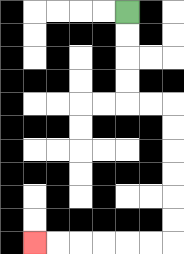{'start': '[5, 0]', 'end': '[1, 10]', 'path_directions': 'D,D,D,D,R,R,D,D,D,D,D,D,L,L,L,L,L,L', 'path_coordinates': '[[5, 0], [5, 1], [5, 2], [5, 3], [5, 4], [6, 4], [7, 4], [7, 5], [7, 6], [7, 7], [7, 8], [7, 9], [7, 10], [6, 10], [5, 10], [4, 10], [3, 10], [2, 10], [1, 10]]'}